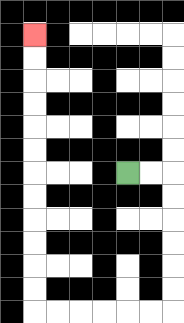{'start': '[5, 7]', 'end': '[1, 1]', 'path_directions': 'R,R,D,D,D,D,D,D,L,L,L,L,L,L,U,U,U,U,U,U,U,U,U,U,U,U', 'path_coordinates': '[[5, 7], [6, 7], [7, 7], [7, 8], [7, 9], [7, 10], [7, 11], [7, 12], [7, 13], [6, 13], [5, 13], [4, 13], [3, 13], [2, 13], [1, 13], [1, 12], [1, 11], [1, 10], [1, 9], [1, 8], [1, 7], [1, 6], [1, 5], [1, 4], [1, 3], [1, 2], [1, 1]]'}